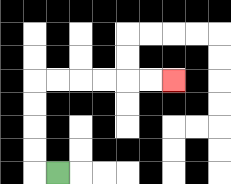{'start': '[2, 7]', 'end': '[7, 3]', 'path_directions': 'L,U,U,U,U,R,R,R,R,R,R', 'path_coordinates': '[[2, 7], [1, 7], [1, 6], [1, 5], [1, 4], [1, 3], [2, 3], [3, 3], [4, 3], [5, 3], [6, 3], [7, 3]]'}